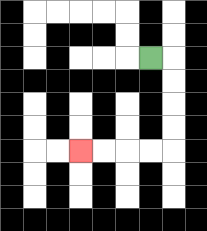{'start': '[6, 2]', 'end': '[3, 6]', 'path_directions': 'R,D,D,D,D,L,L,L,L', 'path_coordinates': '[[6, 2], [7, 2], [7, 3], [7, 4], [7, 5], [7, 6], [6, 6], [5, 6], [4, 6], [3, 6]]'}